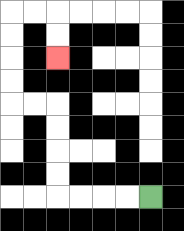{'start': '[6, 8]', 'end': '[2, 2]', 'path_directions': 'L,L,L,L,U,U,U,U,L,L,U,U,U,U,R,R,D,D', 'path_coordinates': '[[6, 8], [5, 8], [4, 8], [3, 8], [2, 8], [2, 7], [2, 6], [2, 5], [2, 4], [1, 4], [0, 4], [0, 3], [0, 2], [0, 1], [0, 0], [1, 0], [2, 0], [2, 1], [2, 2]]'}